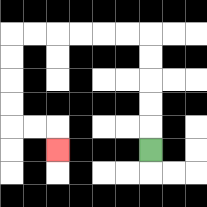{'start': '[6, 6]', 'end': '[2, 6]', 'path_directions': 'U,U,U,U,U,L,L,L,L,L,L,D,D,D,D,R,R,D', 'path_coordinates': '[[6, 6], [6, 5], [6, 4], [6, 3], [6, 2], [6, 1], [5, 1], [4, 1], [3, 1], [2, 1], [1, 1], [0, 1], [0, 2], [0, 3], [0, 4], [0, 5], [1, 5], [2, 5], [2, 6]]'}